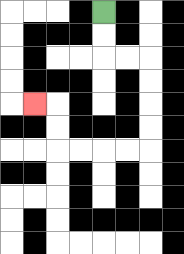{'start': '[4, 0]', 'end': '[1, 4]', 'path_directions': 'D,D,R,R,D,D,D,D,L,L,L,L,U,U,L', 'path_coordinates': '[[4, 0], [4, 1], [4, 2], [5, 2], [6, 2], [6, 3], [6, 4], [6, 5], [6, 6], [5, 6], [4, 6], [3, 6], [2, 6], [2, 5], [2, 4], [1, 4]]'}